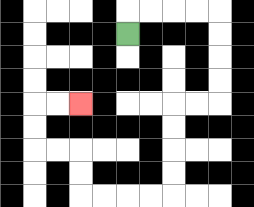{'start': '[5, 1]', 'end': '[3, 4]', 'path_directions': 'U,R,R,R,R,D,D,D,D,L,L,D,D,D,D,L,L,L,L,U,U,L,L,U,U,R,R', 'path_coordinates': '[[5, 1], [5, 0], [6, 0], [7, 0], [8, 0], [9, 0], [9, 1], [9, 2], [9, 3], [9, 4], [8, 4], [7, 4], [7, 5], [7, 6], [7, 7], [7, 8], [6, 8], [5, 8], [4, 8], [3, 8], [3, 7], [3, 6], [2, 6], [1, 6], [1, 5], [1, 4], [2, 4], [3, 4]]'}